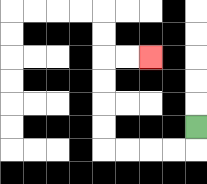{'start': '[8, 5]', 'end': '[6, 2]', 'path_directions': 'D,L,L,L,L,U,U,U,U,R,R', 'path_coordinates': '[[8, 5], [8, 6], [7, 6], [6, 6], [5, 6], [4, 6], [4, 5], [4, 4], [4, 3], [4, 2], [5, 2], [6, 2]]'}